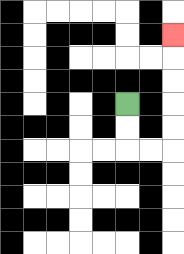{'start': '[5, 4]', 'end': '[7, 1]', 'path_directions': 'D,D,R,R,U,U,U,U,U', 'path_coordinates': '[[5, 4], [5, 5], [5, 6], [6, 6], [7, 6], [7, 5], [7, 4], [7, 3], [7, 2], [7, 1]]'}